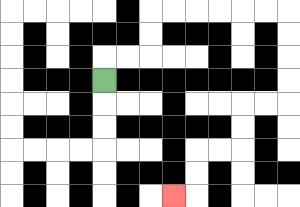{'start': '[4, 3]', 'end': '[7, 8]', 'path_directions': 'U,R,R,U,U,R,R,R,R,R,R,D,D,D,D,L,L,D,D,L,L,D,D,L', 'path_coordinates': '[[4, 3], [4, 2], [5, 2], [6, 2], [6, 1], [6, 0], [7, 0], [8, 0], [9, 0], [10, 0], [11, 0], [12, 0], [12, 1], [12, 2], [12, 3], [12, 4], [11, 4], [10, 4], [10, 5], [10, 6], [9, 6], [8, 6], [8, 7], [8, 8], [7, 8]]'}